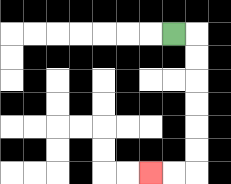{'start': '[7, 1]', 'end': '[6, 7]', 'path_directions': 'R,D,D,D,D,D,D,L,L', 'path_coordinates': '[[7, 1], [8, 1], [8, 2], [8, 3], [8, 4], [8, 5], [8, 6], [8, 7], [7, 7], [6, 7]]'}